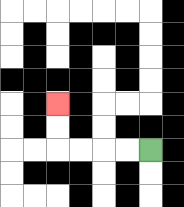{'start': '[6, 6]', 'end': '[2, 4]', 'path_directions': 'L,L,L,L,U,U', 'path_coordinates': '[[6, 6], [5, 6], [4, 6], [3, 6], [2, 6], [2, 5], [2, 4]]'}